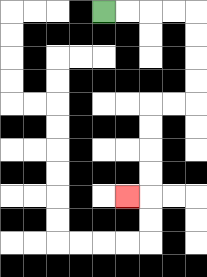{'start': '[4, 0]', 'end': '[5, 8]', 'path_directions': 'R,R,R,R,D,D,D,D,L,L,D,D,D,D,L', 'path_coordinates': '[[4, 0], [5, 0], [6, 0], [7, 0], [8, 0], [8, 1], [8, 2], [8, 3], [8, 4], [7, 4], [6, 4], [6, 5], [6, 6], [6, 7], [6, 8], [5, 8]]'}